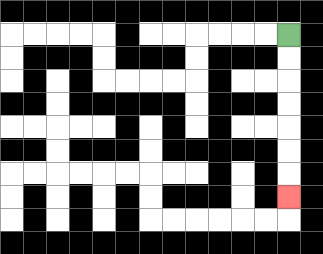{'start': '[12, 1]', 'end': '[12, 8]', 'path_directions': 'D,D,D,D,D,D,D', 'path_coordinates': '[[12, 1], [12, 2], [12, 3], [12, 4], [12, 5], [12, 6], [12, 7], [12, 8]]'}